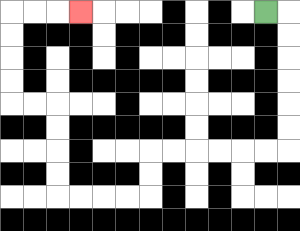{'start': '[11, 0]', 'end': '[3, 0]', 'path_directions': 'R,D,D,D,D,D,D,L,L,L,L,L,L,D,D,L,L,L,L,U,U,U,U,L,L,U,U,U,U,R,R,R', 'path_coordinates': '[[11, 0], [12, 0], [12, 1], [12, 2], [12, 3], [12, 4], [12, 5], [12, 6], [11, 6], [10, 6], [9, 6], [8, 6], [7, 6], [6, 6], [6, 7], [6, 8], [5, 8], [4, 8], [3, 8], [2, 8], [2, 7], [2, 6], [2, 5], [2, 4], [1, 4], [0, 4], [0, 3], [0, 2], [0, 1], [0, 0], [1, 0], [2, 0], [3, 0]]'}